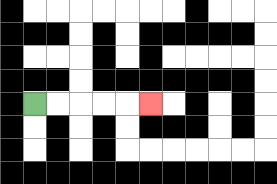{'start': '[1, 4]', 'end': '[6, 4]', 'path_directions': 'R,R,R,R,R', 'path_coordinates': '[[1, 4], [2, 4], [3, 4], [4, 4], [5, 4], [6, 4]]'}